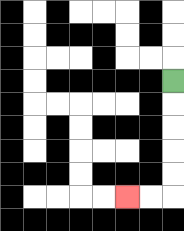{'start': '[7, 3]', 'end': '[5, 8]', 'path_directions': 'D,D,D,D,D,L,L', 'path_coordinates': '[[7, 3], [7, 4], [7, 5], [7, 6], [7, 7], [7, 8], [6, 8], [5, 8]]'}